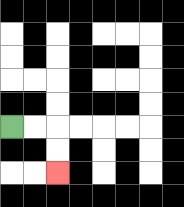{'start': '[0, 5]', 'end': '[2, 7]', 'path_directions': 'R,R,D,D', 'path_coordinates': '[[0, 5], [1, 5], [2, 5], [2, 6], [2, 7]]'}